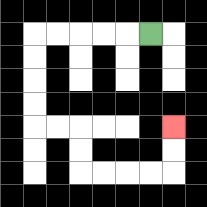{'start': '[6, 1]', 'end': '[7, 5]', 'path_directions': 'L,L,L,L,L,D,D,D,D,R,R,D,D,R,R,R,R,U,U', 'path_coordinates': '[[6, 1], [5, 1], [4, 1], [3, 1], [2, 1], [1, 1], [1, 2], [1, 3], [1, 4], [1, 5], [2, 5], [3, 5], [3, 6], [3, 7], [4, 7], [5, 7], [6, 7], [7, 7], [7, 6], [7, 5]]'}